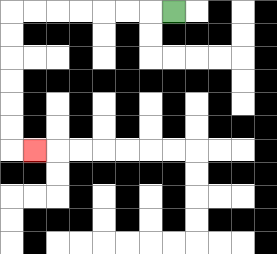{'start': '[7, 0]', 'end': '[1, 6]', 'path_directions': 'L,L,L,L,L,L,L,D,D,D,D,D,D,R', 'path_coordinates': '[[7, 0], [6, 0], [5, 0], [4, 0], [3, 0], [2, 0], [1, 0], [0, 0], [0, 1], [0, 2], [0, 3], [0, 4], [0, 5], [0, 6], [1, 6]]'}